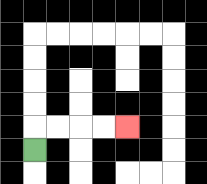{'start': '[1, 6]', 'end': '[5, 5]', 'path_directions': 'U,R,R,R,R', 'path_coordinates': '[[1, 6], [1, 5], [2, 5], [3, 5], [4, 5], [5, 5]]'}